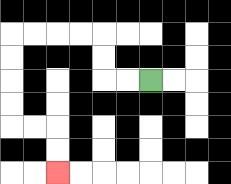{'start': '[6, 3]', 'end': '[2, 7]', 'path_directions': 'L,L,U,U,L,L,L,L,D,D,D,D,R,R,D,D', 'path_coordinates': '[[6, 3], [5, 3], [4, 3], [4, 2], [4, 1], [3, 1], [2, 1], [1, 1], [0, 1], [0, 2], [0, 3], [0, 4], [0, 5], [1, 5], [2, 5], [2, 6], [2, 7]]'}